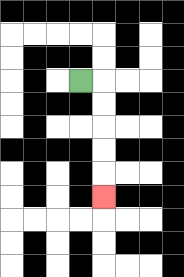{'start': '[3, 3]', 'end': '[4, 8]', 'path_directions': 'R,D,D,D,D,D', 'path_coordinates': '[[3, 3], [4, 3], [4, 4], [4, 5], [4, 6], [4, 7], [4, 8]]'}